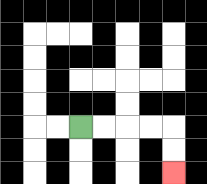{'start': '[3, 5]', 'end': '[7, 7]', 'path_directions': 'R,R,R,R,D,D', 'path_coordinates': '[[3, 5], [4, 5], [5, 5], [6, 5], [7, 5], [7, 6], [7, 7]]'}